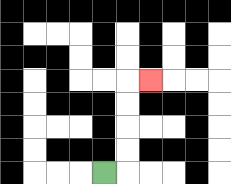{'start': '[4, 7]', 'end': '[6, 3]', 'path_directions': 'R,U,U,U,U,R', 'path_coordinates': '[[4, 7], [5, 7], [5, 6], [5, 5], [5, 4], [5, 3], [6, 3]]'}